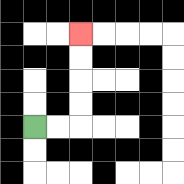{'start': '[1, 5]', 'end': '[3, 1]', 'path_directions': 'R,R,U,U,U,U', 'path_coordinates': '[[1, 5], [2, 5], [3, 5], [3, 4], [3, 3], [3, 2], [3, 1]]'}